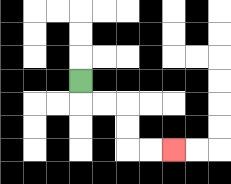{'start': '[3, 3]', 'end': '[7, 6]', 'path_directions': 'D,R,R,D,D,R,R', 'path_coordinates': '[[3, 3], [3, 4], [4, 4], [5, 4], [5, 5], [5, 6], [6, 6], [7, 6]]'}